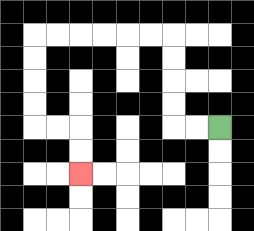{'start': '[9, 5]', 'end': '[3, 7]', 'path_directions': 'L,L,U,U,U,U,L,L,L,L,L,L,D,D,D,D,R,R,D,D', 'path_coordinates': '[[9, 5], [8, 5], [7, 5], [7, 4], [7, 3], [7, 2], [7, 1], [6, 1], [5, 1], [4, 1], [3, 1], [2, 1], [1, 1], [1, 2], [1, 3], [1, 4], [1, 5], [2, 5], [3, 5], [3, 6], [3, 7]]'}